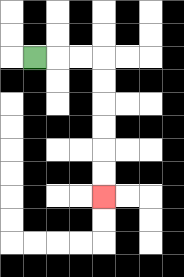{'start': '[1, 2]', 'end': '[4, 8]', 'path_directions': 'R,R,R,D,D,D,D,D,D', 'path_coordinates': '[[1, 2], [2, 2], [3, 2], [4, 2], [4, 3], [4, 4], [4, 5], [4, 6], [4, 7], [4, 8]]'}